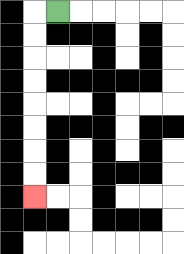{'start': '[2, 0]', 'end': '[1, 8]', 'path_directions': 'L,D,D,D,D,D,D,D,D', 'path_coordinates': '[[2, 0], [1, 0], [1, 1], [1, 2], [1, 3], [1, 4], [1, 5], [1, 6], [1, 7], [1, 8]]'}